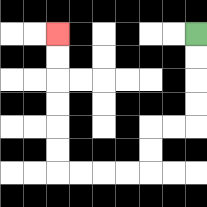{'start': '[8, 1]', 'end': '[2, 1]', 'path_directions': 'D,D,D,D,L,L,D,D,L,L,L,L,U,U,U,U,U,U', 'path_coordinates': '[[8, 1], [8, 2], [8, 3], [8, 4], [8, 5], [7, 5], [6, 5], [6, 6], [6, 7], [5, 7], [4, 7], [3, 7], [2, 7], [2, 6], [2, 5], [2, 4], [2, 3], [2, 2], [2, 1]]'}